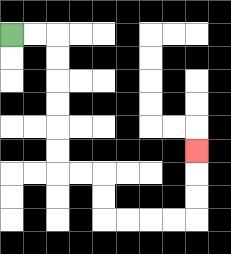{'start': '[0, 1]', 'end': '[8, 6]', 'path_directions': 'R,R,D,D,D,D,D,D,R,R,D,D,R,R,R,R,U,U,U', 'path_coordinates': '[[0, 1], [1, 1], [2, 1], [2, 2], [2, 3], [2, 4], [2, 5], [2, 6], [2, 7], [3, 7], [4, 7], [4, 8], [4, 9], [5, 9], [6, 9], [7, 9], [8, 9], [8, 8], [8, 7], [8, 6]]'}